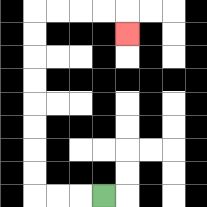{'start': '[4, 8]', 'end': '[5, 1]', 'path_directions': 'L,L,L,U,U,U,U,U,U,U,U,R,R,R,R,D', 'path_coordinates': '[[4, 8], [3, 8], [2, 8], [1, 8], [1, 7], [1, 6], [1, 5], [1, 4], [1, 3], [1, 2], [1, 1], [1, 0], [2, 0], [3, 0], [4, 0], [5, 0], [5, 1]]'}